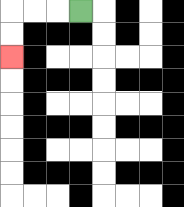{'start': '[3, 0]', 'end': '[0, 2]', 'path_directions': 'L,L,L,D,D', 'path_coordinates': '[[3, 0], [2, 0], [1, 0], [0, 0], [0, 1], [0, 2]]'}